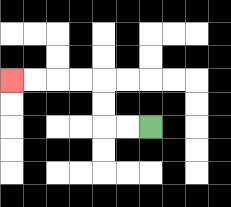{'start': '[6, 5]', 'end': '[0, 3]', 'path_directions': 'L,L,U,U,L,L,L,L', 'path_coordinates': '[[6, 5], [5, 5], [4, 5], [4, 4], [4, 3], [3, 3], [2, 3], [1, 3], [0, 3]]'}